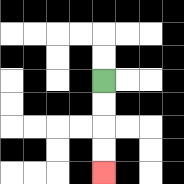{'start': '[4, 3]', 'end': '[4, 7]', 'path_directions': 'D,D,D,D', 'path_coordinates': '[[4, 3], [4, 4], [4, 5], [4, 6], [4, 7]]'}